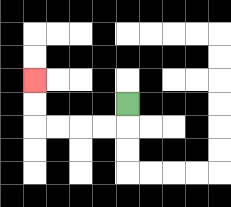{'start': '[5, 4]', 'end': '[1, 3]', 'path_directions': 'D,L,L,L,L,U,U', 'path_coordinates': '[[5, 4], [5, 5], [4, 5], [3, 5], [2, 5], [1, 5], [1, 4], [1, 3]]'}